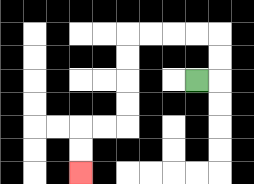{'start': '[8, 3]', 'end': '[3, 7]', 'path_directions': 'R,U,U,L,L,L,L,D,D,D,D,L,L,D,D', 'path_coordinates': '[[8, 3], [9, 3], [9, 2], [9, 1], [8, 1], [7, 1], [6, 1], [5, 1], [5, 2], [5, 3], [5, 4], [5, 5], [4, 5], [3, 5], [3, 6], [3, 7]]'}